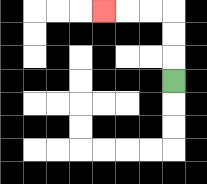{'start': '[7, 3]', 'end': '[4, 0]', 'path_directions': 'U,U,U,L,L,L', 'path_coordinates': '[[7, 3], [7, 2], [7, 1], [7, 0], [6, 0], [5, 0], [4, 0]]'}